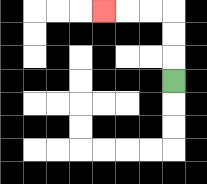{'start': '[7, 3]', 'end': '[4, 0]', 'path_directions': 'U,U,U,L,L,L', 'path_coordinates': '[[7, 3], [7, 2], [7, 1], [7, 0], [6, 0], [5, 0], [4, 0]]'}